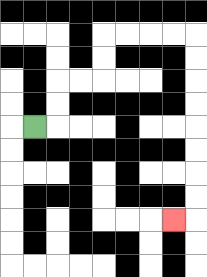{'start': '[1, 5]', 'end': '[7, 9]', 'path_directions': 'R,U,U,R,R,U,U,R,R,R,R,D,D,D,D,D,D,D,D,L', 'path_coordinates': '[[1, 5], [2, 5], [2, 4], [2, 3], [3, 3], [4, 3], [4, 2], [4, 1], [5, 1], [6, 1], [7, 1], [8, 1], [8, 2], [8, 3], [8, 4], [8, 5], [8, 6], [8, 7], [8, 8], [8, 9], [7, 9]]'}